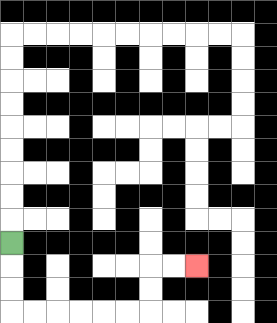{'start': '[0, 10]', 'end': '[8, 11]', 'path_directions': 'D,D,D,R,R,R,R,R,R,U,U,R,R', 'path_coordinates': '[[0, 10], [0, 11], [0, 12], [0, 13], [1, 13], [2, 13], [3, 13], [4, 13], [5, 13], [6, 13], [6, 12], [6, 11], [7, 11], [8, 11]]'}